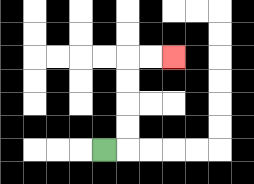{'start': '[4, 6]', 'end': '[7, 2]', 'path_directions': 'R,U,U,U,U,R,R', 'path_coordinates': '[[4, 6], [5, 6], [5, 5], [5, 4], [5, 3], [5, 2], [6, 2], [7, 2]]'}